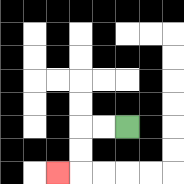{'start': '[5, 5]', 'end': '[2, 7]', 'path_directions': 'L,L,D,D,L', 'path_coordinates': '[[5, 5], [4, 5], [3, 5], [3, 6], [3, 7], [2, 7]]'}